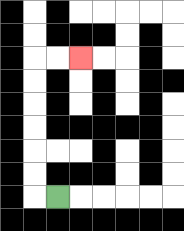{'start': '[2, 8]', 'end': '[3, 2]', 'path_directions': 'L,U,U,U,U,U,U,R,R', 'path_coordinates': '[[2, 8], [1, 8], [1, 7], [1, 6], [1, 5], [1, 4], [1, 3], [1, 2], [2, 2], [3, 2]]'}